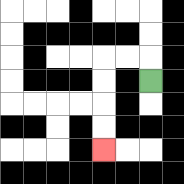{'start': '[6, 3]', 'end': '[4, 6]', 'path_directions': 'U,L,L,D,D,D,D', 'path_coordinates': '[[6, 3], [6, 2], [5, 2], [4, 2], [4, 3], [4, 4], [4, 5], [4, 6]]'}